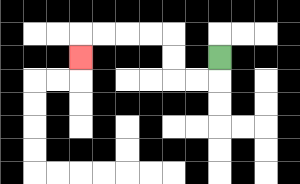{'start': '[9, 2]', 'end': '[3, 2]', 'path_directions': 'D,L,L,U,U,L,L,L,L,D', 'path_coordinates': '[[9, 2], [9, 3], [8, 3], [7, 3], [7, 2], [7, 1], [6, 1], [5, 1], [4, 1], [3, 1], [3, 2]]'}